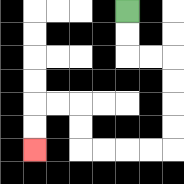{'start': '[5, 0]', 'end': '[1, 6]', 'path_directions': 'D,D,R,R,D,D,D,D,L,L,L,L,U,U,L,L,D,D', 'path_coordinates': '[[5, 0], [5, 1], [5, 2], [6, 2], [7, 2], [7, 3], [7, 4], [7, 5], [7, 6], [6, 6], [5, 6], [4, 6], [3, 6], [3, 5], [3, 4], [2, 4], [1, 4], [1, 5], [1, 6]]'}